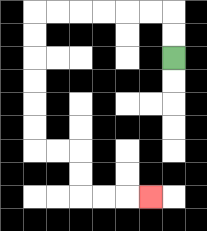{'start': '[7, 2]', 'end': '[6, 8]', 'path_directions': 'U,U,L,L,L,L,L,L,D,D,D,D,D,D,R,R,D,D,R,R,R', 'path_coordinates': '[[7, 2], [7, 1], [7, 0], [6, 0], [5, 0], [4, 0], [3, 0], [2, 0], [1, 0], [1, 1], [1, 2], [1, 3], [1, 4], [1, 5], [1, 6], [2, 6], [3, 6], [3, 7], [3, 8], [4, 8], [5, 8], [6, 8]]'}